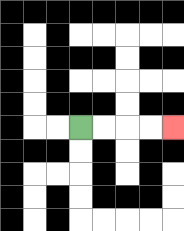{'start': '[3, 5]', 'end': '[7, 5]', 'path_directions': 'R,R,R,R', 'path_coordinates': '[[3, 5], [4, 5], [5, 5], [6, 5], [7, 5]]'}